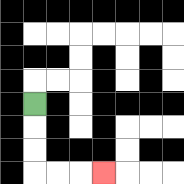{'start': '[1, 4]', 'end': '[4, 7]', 'path_directions': 'D,D,D,R,R,R', 'path_coordinates': '[[1, 4], [1, 5], [1, 6], [1, 7], [2, 7], [3, 7], [4, 7]]'}